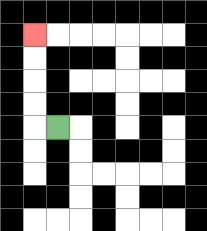{'start': '[2, 5]', 'end': '[1, 1]', 'path_directions': 'L,U,U,U,U', 'path_coordinates': '[[2, 5], [1, 5], [1, 4], [1, 3], [1, 2], [1, 1]]'}